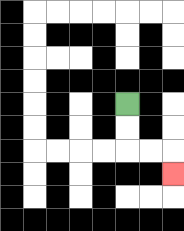{'start': '[5, 4]', 'end': '[7, 7]', 'path_directions': 'D,D,R,R,D', 'path_coordinates': '[[5, 4], [5, 5], [5, 6], [6, 6], [7, 6], [7, 7]]'}